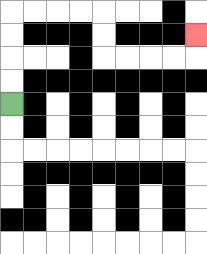{'start': '[0, 4]', 'end': '[8, 1]', 'path_directions': 'U,U,U,U,R,R,R,R,D,D,R,R,R,R,U', 'path_coordinates': '[[0, 4], [0, 3], [0, 2], [0, 1], [0, 0], [1, 0], [2, 0], [3, 0], [4, 0], [4, 1], [4, 2], [5, 2], [6, 2], [7, 2], [8, 2], [8, 1]]'}